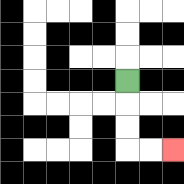{'start': '[5, 3]', 'end': '[7, 6]', 'path_directions': 'D,D,D,R,R', 'path_coordinates': '[[5, 3], [5, 4], [5, 5], [5, 6], [6, 6], [7, 6]]'}